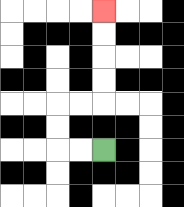{'start': '[4, 6]', 'end': '[4, 0]', 'path_directions': 'L,L,U,U,R,R,U,U,U,U', 'path_coordinates': '[[4, 6], [3, 6], [2, 6], [2, 5], [2, 4], [3, 4], [4, 4], [4, 3], [4, 2], [4, 1], [4, 0]]'}